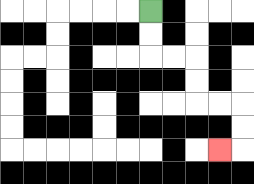{'start': '[6, 0]', 'end': '[9, 6]', 'path_directions': 'D,D,R,R,D,D,R,R,D,D,L', 'path_coordinates': '[[6, 0], [6, 1], [6, 2], [7, 2], [8, 2], [8, 3], [8, 4], [9, 4], [10, 4], [10, 5], [10, 6], [9, 6]]'}